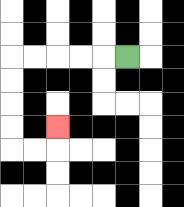{'start': '[5, 2]', 'end': '[2, 5]', 'path_directions': 'L,L,L,L,L,D,D,D,D,R,R,U', 'path_coordinates': '[[5, 2], [4, 2], [3, 2], [2, 2], [1, 2], [0, 2], [0, 3], [0, 4], [0, 5], [0, 6], [1, 6], [2, 6], [2, 5]]'}